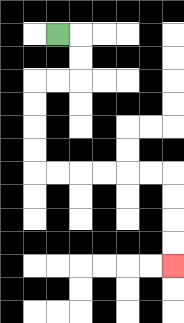{'start': '[2, 1]', 'end': '[7, 11]', 'path_directions': 'R,D,D,L,L,D,D,D,D,R,R,R,R,R,R,D,D,D,D', 'path_coordinates': '[[2, 1], [3, 1], [3, 2], [3, 3], [2, 3], [1, 3], [1, 4], [1, 5], [1, 6], [1, 7], [2, 7], [3, 7], [4, 7], [5, 7], [6, 7], [7, 7], [7, 8], [7, 9], [7, 10], [7, 11]]'}